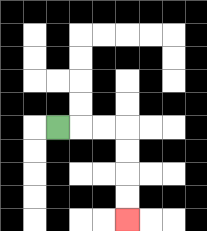{'start': '[2, 5]', 'end': '[5, 9]', 'path_directions': 'R,R,R,D,D,D,D', 'path_coordinates': '[[2, 5], [3, 5], [4, 5], [5, 5], [5, 6], [5, 7], [5, 8], [5, 9]]'}